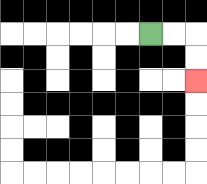{'start': '[6, 1]', 'end': '[8, 3]', 'path_directions': 'R,R,D,D', 'path_coordinates': '[[6, 1], [7, 1], [8, 1], [8, 2], [8, 3]]'}